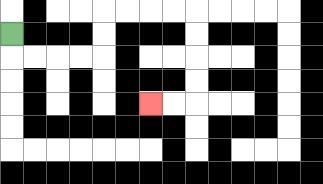{'start': '[0, 1]', 'end': '[6, 4]', 'path_directions': 'D,R,R,R,R,U,U,R,R,R,R,D,D,D,D,L,L', 'path_coordinates': '[[0, 1], [0, 2], [1, 2], [2, 2], [3, 2], [4, 2], [4, 1], [4, 0], [5, 0], [6, 0], [7, 0], [8, 0], [8, 1], [8, 2], [8, 3], [8, 4], [7, 4], [6, 4]]'}